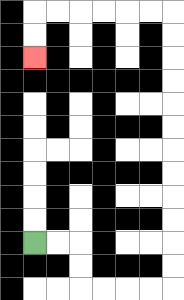{'start': '[1, 10]', 'end': '[1, 2]', 'path_directions': 'R,R,D,D,R,R,R,R,U,U,U,U,U,U,U,U,U,U,U,U,L,L,L,L,L,L,D,D', 'path_coordinates': '[[1, 10], [2, 10], [3, 10], [3, 11], [3, 12], [4, 12], [5, 12], [6, 12], [7, 12], [7, 11], [7, 10], [7, 9], [7, 8], [7, 7], [7, 6], [7, 5], [7, 4], [7, 3], [7, 2], [7, 1], [7, 0], [6, 0], [5, 0], [4, 0], [3, 0], [2, 0], [1, 0], [1, 1], [1, 2]]'}